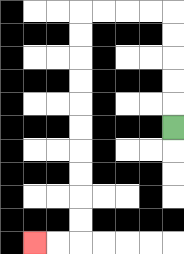{'start': '[7, 5]', 'end': '[1, 10]', 'path_directions': 'U,U,U,U,U,L,L,L,L,D,D,D,D,D,D,D,D,D,D,L,L', 'path_coordinates': '[[7, 5], [7, 4], [7, 3], [7, 2], [7, 1], [7, 0], [6, 0], [5, 0], [4, 0], [3, 0], [3, 1], [3, 2], [3, 3], [3, 4], [3, 5], [3, 6], [3, 7], [3, 8], [3, 9], [3, 10], [2, 10], [1, 10]]'}